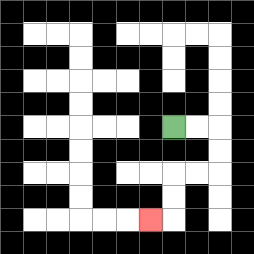{'start': '[7, 5]', 'end': '[6, 9]', 'path_directions': 'R,R,D,D,L,L,D,D,L', 'path_coordinates': '[[7, 5], [8, 5], [9, 5], [9, 6], [9, 7], [8, 7], [7, 7], [7, 8], [7, 9], [6, 9]]'}